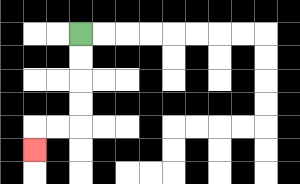{'start': '[3, 1]', 'end': '[1, 6]', 'path_directions': 'D,D,D,D,L,L,D', 'path_coordinates': '[[3, 1], [3, 2], [3, 3], [3, 4], [3, 5], [2, 5], [1, 5], [1, 6]]'}